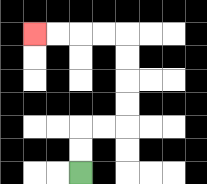{'start': '[3, 7]', 'end': '[1, 1]', 'path_directions': 'U,U,R,R,U,U,U,U,L,L,L,L', 'path_coordinates': '[[3, 7], [3, 6], [3, 5], [4, 5], [5, 5], [5, 4], [5, 3], [5, 2], [5, 1], [4, 1], [3, 1], [2, 1], [1, 1]]'}